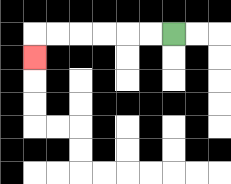{'start': '[7, 1]', 'end': '[1, 2]', 'path_directions': 'L,L,L,L,L,L,D', 'path_coordinates': '[[7, 1], [6, 1], [5, 1], [4, 1], [3, 1], [2, 1], [1, 1], [1, 2]]'}